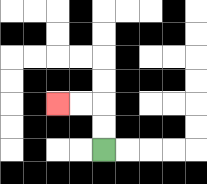{'start': '[4, 6]', 'end': '[2, 4]', 'path_directions': 'U,U,L,L', 'path_coordinates': '[[4, 6], [4, 5], [4, 4], [3, 4], [2, 4]]'}